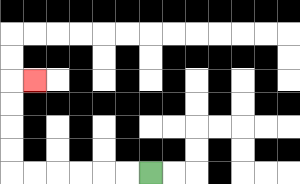{'start': '[6, 7]', 'end': '[1, 3]', 'path_directions': 'L,L,L,L,L,L,U,U,U,U,R', 'path_coordinates': '[[6, 7], [5, 7], [4, 7], [3, 7], [2, 7], [1, 7], [0, 7], [0, 6], [0, 5], [0, 4], [0, 3], [1, 3]]'}